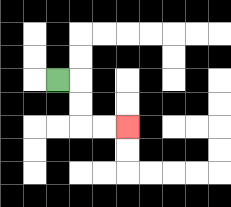{'start': '[2, 3]', 'end': '[5, 5]', 'path_directions': 'R,D,D,R,R', 'path_coordinates': '[[2, 3], [3, 3], [3, 4], [3, 5], [4, 5], [5, 5]]'}